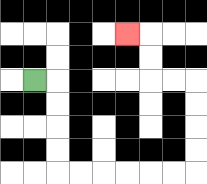{'start': '[1, 3]', 'end': '[5, 1]', 'path_directions': 'R,D,D,D,D,R,R,R,R,R,R,U,U,U,U,L,L,U,U,L', 'path_coordinates': '[[1, 3], [2, 3], [2, 4], [2, 5], [2, 6], [2, 7], [3, 7], [4, 7], [5, 7], [6, 7], [7, 7], [8, 7], [8, 6], [8, 5], [8, 4], [8, 3], [7, 3], [6, 3], [6, 2], [6, 1], [5, 1]]'}